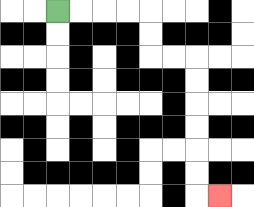{'start': '[2, 0]', 'end': '[9, 8]', 'path_directions': 'R,R,R,R,D,D,R,R,D,D,D,D,D,D,R', 'path_coordinates': '[[2, 0], [3, 0], [4, 0], [5, 0], [6, 0], [6, 1], [6, 2], [7, 2], [8, 2], [8, 3], [8, 4], [8, 5], [8, 6], [8, 7], [8, 8], [9, 8]]'}